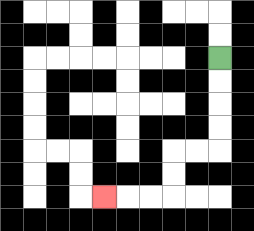{'start': '[9, 2]', 'end': '[4, 8]', 'path_directions': 'D,D,D,D,L,L,D,D,L,L,L', 'path_coordinates': '[[9, 2], [9, 3], [9, 4], [9, 5], [9, 6], [8, 6], [7, 6], [7, 7], [7, 8], [6, 8], [5, 8], [4, 8]]'}